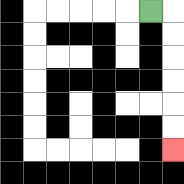{'start': '[6, 0]', 'end': '[7, 6]', 'path_directions': 'R,D,D,D,D,D,D', 'path_coordinates': '[[6, 0], [7, 0], [7, 1], [7, 2], [7, 3], [7, 4], [7, 5], [7, 6]]'}